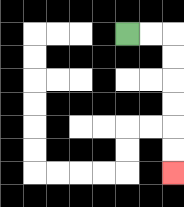{'start': '[5, 1]', 'end': '[7, 7]', 'path_directions': 'R,R,D,D,D,D,D,D', 'path_coordinates': '[[5, 1], [6, 1], [7, 1], [7, 2], [7, 3], [7, 4], [7, 5], [7, 6], [7, 7]]'}